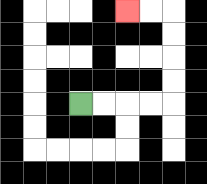{'start': '[3, 4]', 'end': '[5, 0]', 'path_directions': 'R,R,R,R,U,U,U,U,L,L', 'path_coordinates': '[[3, 4], [4, 4], [5, 4], [6, 4], [7, 4], [7, 3], [7, 2], [7, 1], [7, 0], [6, 0], [5, 0]]'}